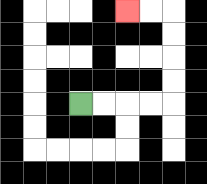{'start': '[3, 4]', 'end': '[5, 0]', 'path_directions': 'R,R,R,R,U,U,U,U,L,L', 'path_coordinates': '[[3, 4], [4, 4], [5, 4], [6, 4], [7, 4], [7, 3], [7, 2], [7, 1], [7, 0], [6, 0], [5, 0]]'}